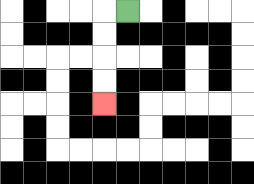{'start': '[5, 0]', 'end': '[4, 4]', 'path_directions': 'L,D,D,D,D', 'path_coordinates': '[[5, 0], [4, 0], [4, 1], [4, 2], [4, 3], [4, 4]]'}